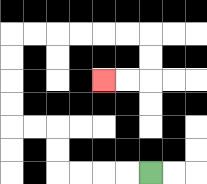{'start': '[6, 7]', 'end': '[4, 3]', 'path_directions': 'L,L,L,L,U,U,L,L,U,U,U,U,R,R,R,R,R,R,D,D,L,L', 'path_coordinates': '[[6, 7], [5, 7], [4, 7], [3, 7], [2, 7], [2, 6], [2, 5], [1, 5], [0, 5], [0, 4], [0, 3], [0, 2], [0, 1], [1, 1], [2, 1], [3, 1], [4, 1], [5, 1], [6, 1], [6, 2], [6, 3], [5, 3], [4, 3]]'}